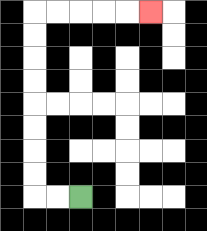{'start': '[3, 8]', 'end': '[6, 0]', 'path_directions': 'L,L,U,U,U,U,U,U,U,U,R,R,R,R,R', 'path_coordinates': '[[3, 8], [2, 8], [1, 8], [1, 7], [1, 6], [1, 5], [1, 4], [1, 3], [1, 2], [1, 1], [1, 0], [2, 0], [3, 0], [4, 0], [5, 0], [6, 0]]'}